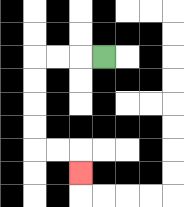{'start': '[4, 2]', 'end': '[3, 7]', 'path_directions': 'L,L,L,D,D,D,D,R,R,D', 'path_coordinates': '[[4, 2], [3, 2], [2, 2], [1, 2], [1, 3], [1, 4], [1, 5], [1, 6], [2, 6], [3, 6], [3, 7]]'}